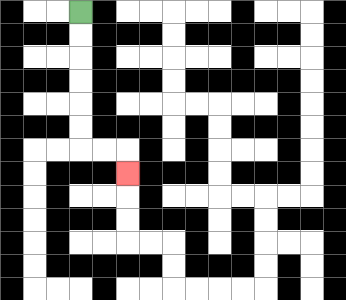{'start': '[3, 0]', 'end': '[5, 7]', 'path_directions': 'D,D,D,D,D,D,R,R,D', 'path_coordinates': '[[3, 0], [3, 1], [3, 2], [3, 3], [3, 4], [3, 5], [3, 6], [4, 6], [5, 6], [5, 7]]'}